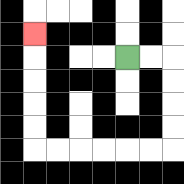{'start': '[5, 2]', 'end': '[1, 1]', 'path_directions': 'R,R,D,D,D,D,L,L,L,L,L,L,U,U,U,U,U', 'path_coordinates': '[[5, 2], [6, 2], [7, 2], [7, 3], [7, 4], [7, 5], [7, 6], [6, 6], [5, 6], [4, 6], [3, 6], [2, 6], [1, 6], [1, 5], [1, 4], [1, 3], [1, 2], [1, 1]]'}